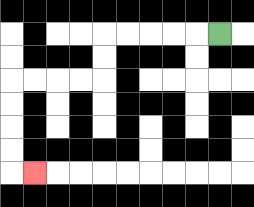{'start': '[9, 1]', 'end': '[1, 7]', 'path_directions': 'L,L,L,L,L,D,D,L,L,L,L,D,D,D,D,R', 'path_coordinates': '[[9, 1], [8, 1], [7, 1], [6, 1], [5, 1], [4, 1], [4, 2], [4, 3], [3, 3], [2, 3], [1, 3], [0, 3], [0, 4], [0, 5], [0, 6], [0, 7], [1, 7]]'}